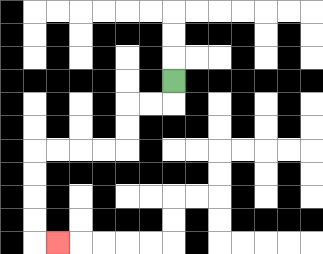{'start': '[7, 3]', 'end': '[2, 10]', 'path_directions': 'D,L,L,D,D,L,L,L,L,D,D,D,D,R', 'path_coordinates': '[[7, 3], [7, 4], [6, 4], [5, 4], [5, 5], [5, 6], [4, 6], [3, 6], [2, 6], [1, 6], [1, 7], [1, 8], [1, 9], [1, 10], [2, 10]]'}